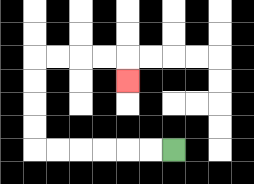{'start': '[7, 6]', 'end': '[5, 3]', 'path_directions': 'L,L,L,L,L,L,U,U,U,U,R,R,R,R,D', 'path_coordinates': '[[7, 6], [6, 6], [5, 6], [4, 6], [3, 6], [2, 6], [1, 6], [1, 5], [1, 4], [1, 3], [1, 2], [2, 2], [3, 2], [4, 2], [5, 2], [5, 3]]'}